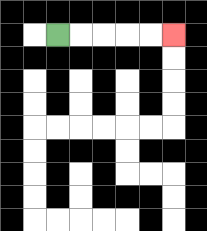{'start': '[2, 1]', 'end': '[7, 1]', 'path_directions': 'R,R,R,R,R', 'path_coordinates': '[[2, 1], [3, 1], [4, 1], [5, 1], [6, 1], [7, 1]]'}